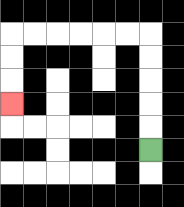{'start': '[6, 6]', 'end': '[0, 4]', 'path_directions': 'U,U,U,U,U,L,L,L,L,L,L,D,D,D', 'path_coordinates': '[[6, 6], [6, 5], [6, 4], [6, 3], [6, 2], [6, 1], [5, 1], [4, 1], [3, 1], [2, 1], [1, 1], [0, 1], [0, 2], [0, 3], [0, 4]]'}